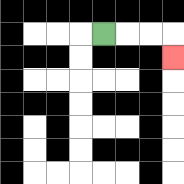{'start': '[4, 1]', 'end': '[7, 2]', 'path_directions': 'R,R,R,D', 'path_coordinates': '[[4, 1], [5, 1], [6, 1], [7, 1], [7, 2]]'}